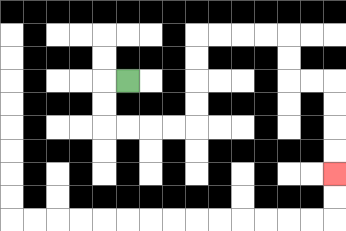{'start': '[5, 3]', 'end': '[14, 7]', 'path_directions': 'L,D,D,R,R,R,R,U,U,U,U,R,R,R,R,D,D,R,R,D,D,D,D', 'path_coordinates': '[[5, 3], [4, 3], [4, 4], [4, 5], [5, 5], [6, 5], [7, 5], [8, 5], [8, 4], [8, 3], [8, 2], [8, 1], [9, 1], [10, 1], [11, 1], [12, 1], [12, 2], [12, 3], [13, 3], [14, 3], [14, 4], [14, 5], [14, 6], [14, 7]]'}